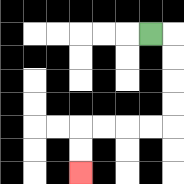{'start': '[6, 1]', 'end': '[3, 7]', 'path_directions': 'R,D,D,D,D,L,L,L,L,D,D', 'path_coordinates': '[[6, 1], [7, 1], [7, 2], [7, 3], [7, 4], [7, 5], [6, 5], [5, 5], [4, 5], [3, 5], [3, 6], [3, 7]]'}